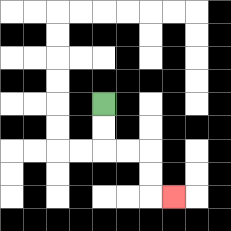{'start': '[4, 4]', 'end': '[7, 8]', 'path_directions': 'D,D,R,R,D,D,R', 'path_coordinates': '[[4, 4], [4, 5], [4, 6], [5, 6], [6, 6], [6, 7], [6, 8], [7, 8]]'}